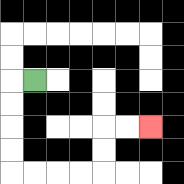{'start': '[1, 3]', 'end': '[6, 5]', 'path_directions': 'L,D,D,D,D,R,R,R,R,U,U,R,R', 'path_coordinates': '[[1, 3], [0, 3], [0, 4], [0, 5], [0, 6], [0, 7], [1, 7], [2, 7], [3, 7], [4, 7], [4, 6], [4, 5], [5, 5], [6, 5]]'}